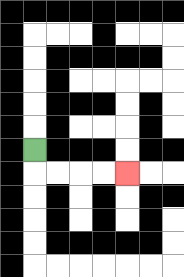{'start': '[1, 6]', 'end': '[5, 7]', 'path_directions': 'D,R,R,R,R', 'path_coordinates': '[[1, 6], [1, 7], [2, 7], [3, 7], [4, 7], [5, 7]]'}